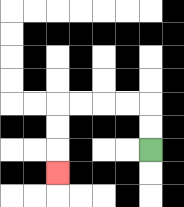{'start': '[6, 6]', 'end': '[2, 7]', 'path_directions': 'U,U,L,L,L,L,D,D,D', 'path_coordinates': '[[6, 6], [6, 5], [6, 4], [5, 4], [4, 4], [3, 4], [2, 4], [2, 5], [2, 6], [2, 7]]'}